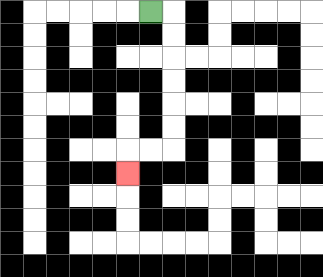{'start': '[6, 0]', 'end': '[5, 7]', 'path_directions': 'R,D,D,D,D,D,D,L,L,D', 'path_coordinates': '[[6, 0], [7, 0], [7, 1], [7, 2], [7, 3], [7, 4], [7, 5], [7, 6], [6, 6], [5, 6], [5, 7]]'}